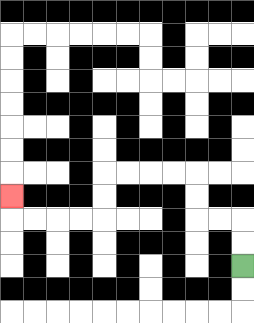{'start': '[10, 11]', 'end': '[0, 8]', 'path_directions': 'U,U,L,L,U,U,L,L,L,L,D,D,L,L,L,L,U', 'path_coordinates': '[[10, 11], [10, 10], [10, 9], [9, 9], [8, 9], [8, 8], [8, 7], [7, 7], [6, 7], [5, 7], [4, 7], [4, 8], [4, 9], [3, 9], [2, 9], [1, 9], [0, 9], [0, 8]]'}